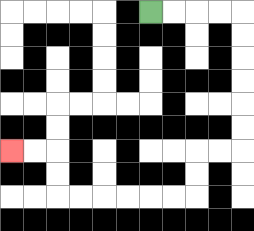{'start': '[6, 0]', 'end': '[0, 6]', 'path_directions': 'R,R,R,R,D,D,D,D,D,D,L,L,D,D,L,L,L,L,L,L,U,U,L,L', 'path_coordinates': '[[6, 0], [7, 0], [8, 0], [9, 0], [10, 0], [10, 1], [10, 2], [10, 3], [10, 4], [10, 5], [10, 6], [9, 6], [8, 6], [8, 7], [8, 8], [7, 8], [6, 8], [5, 8], [4, 8], [3, 8], [2, 8], [2, 7], [2, 6], [1, 6], [0, 6]]'}